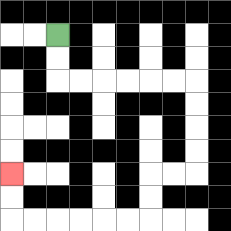{'start': '[2, 1]', 'end': '[0, 7]', 'path_directions': 'D,D,R,R,R,R,R,R,D,D,D,D,L,L,D,D,L,L,L,L,L,L,U,U', 'path_coordinates': '[[2, 1], [2, 2], [2, 3], [3, 3], [4, 3], [5, 3], [6, 3], [7, 3], [8, 3], [8, 4], [8, 5], [8, 6], [8, 7], [7, 7], [6, 7], [6, 8], [6, 9], [5, 9], [4, 9], [3, 9], [2, 9], [1, 9], [0, 9], [0, 8], [0, 7]]'}